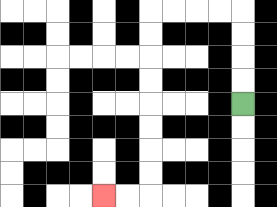{'start': '[10, 4]', 'end': '[4, 8]', 'path_directions': 'U,U,U,U,L,L,L,L,D,D,D,D,D,D,D,D,L,L', 'path_coordinates': '[[10, 4], [10, 3], [10, 2], [10, 1], [10, 0], [9, 0], [8, 0], [7, 0], [6, 0], [6, 1], [6, 2], [6, 3], [6, 4], [6, 5], [6, 6], [6, 7], [6, 8], [5, 8], [4, 8]]'}